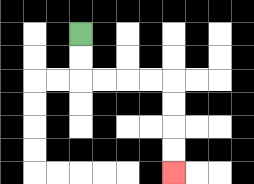{'start': '[3, 1]', 'end': '[7, 7]', 'path_directions': 'D,D,R,R,R,R,D,D,D,D', 'path_coordinates': '[[3, 1], [3, 2], [3, 3], [4, 3], [5, 3], [6, 3], [7, 3], [7, 4], [7, 5], [7, 6], [7, 7]]'}